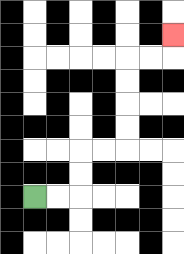{'start': '[1, 8]', 'end': '[7, 1]', 'path_directions': 'R,R,U,U,R,R,U,U,U,U,R,R,U', 'path_coordinates': '[[1, 8], [2, 8], [3, 8], [3, 7], [3, 6], [4, 6], [5, 6], [5, 5], [5, 4], [5, 3], [5, 2], [6, 2], [7, 2], [7, 1]]'}